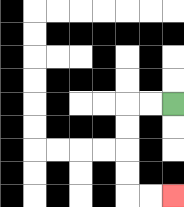{'start': '[7, 4]', 'end': '[7, 8]', 'path_directions': 'L,L,D,D,D,D,R,R', 'path_coordinates': '[[7, 4], [6, 4], [5, 4], [5, 5], [5, 6], [5, 7], [5, 8], [6, 8], [7, 8]]'}